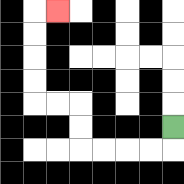{'start': '[7, 5]', 'end': '[2, 0]', 'path_directions': 'D,L,L,L,L,U,U,L,L,U,U,U,U,R', 'path_coordinates': '[[7, 5], [7, 6], [6, 6], [5, 6], [4, 6], [3, 6], [3, 5], [3, 4], [2, 4], [1, 4], [1, 3], [1, 2], [1, 1], [1, 0], [2, 0]]'}